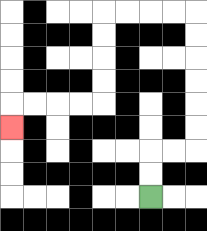{'start': '[6, 8]', 'end': '[0, 5]', 'path_directions': 'U,U,R,R,U,U,U,U,U,U,L,L,L,L,D,D,D,D,L,L,L,L,D', 'path_coordinates': '[[6, 8], [6, 7], [6, 6], [7, 6], [8, 6], [8, 5], [8, 4], [8, 3], [8, 2], [8, 1], [8, 0], [7, 0], [6, 0], [5, 0], [4, 0], [4, 1], [4, 2], [4, 3], [4, 4], [3, 4], [2, 4], [1, 4], [0, 4], [0, 5]]'}